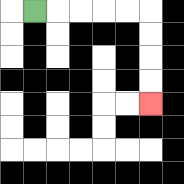{'start': '[1, 0]', 'end': '[6, 4]', 'path_directions': 'R,R,R,R,R,D,D,D,D', 'path_coordinates': '[[1, 0], [2, 0], [3, 0], [4, 0], [5, 0], [6, 0], [6, 1], [6, 2], [6, 3], [6, 4]]'}